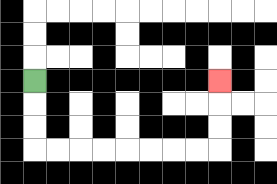{'start': '[1, 3]', 'end': '[9, 3]', 'path_directions': 'D,D,D,R,R,R,R,R,R,R,R,U,U,U', 'path_coordinates': '[[1, 3], [1, 4], [1, 5], [1, 6], [2, 6], [3, 6], [4, 6], [5, 6], [6, 6], [7, 6], [8, 6], [9, 6], [9, 5], [9, 4], [9, 3]]'}